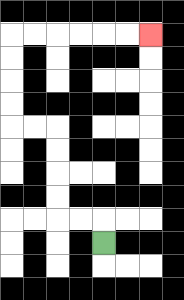{'start': '[4, 10]', 'end': '[6, 1]', 'path_directions': 'U,L,L,U,U,U,U,L,L,U,U,U,U,R,R,R,R,R,R', 'path_coordinates': '[[4, 10], [4, 9], [3, 9], [2, 9], [2, 8], [2, 7], [2, 6], [2, 5], [1, 5], [0, 5], [0, 4], [0, 3], [0, 2], [0, 1], [1, 1], [2, 1], [3, 1], [4, 1], [5, 1], [6, 1]]'}